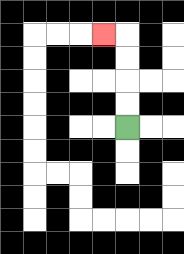{'start': '[5, 5]', 'end': '[4, 1]', 'path_directions': 'U,U,U,U,L', 'path_coordinates': '[[5, 5], [5, 4], [5, 3], [5, 2], [5, 1], [4, 1]]'}